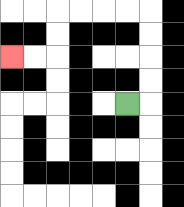{'start': '[5, 4]', 'end': '[0, 2]', 'path_directions': 'R,U,U,U,U,L,L,L,L,D,D,L,L', 'path_coordinates': '[[5, 4], [6, 4], [6, 3], [6, 2], [6, 1], [6, 0], [5, 0], [4, 0], [3, 0], [2, 0], [2, 1], [2, 2], [1, 2], [0, 2]]'}